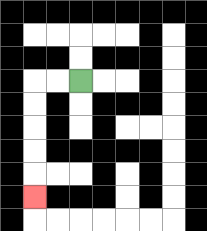{'start': '[3, 3]', 'end': '[1, 8]', 'path_directions': 'L,L,D,D,D,D,D', 'path_coordinates': '[[3, 3], [2, 3], [1, 3], [1, 4], [1, 5], [1, 6], [1, 7], [1, 8]]'}